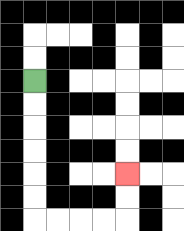{'start': '[1, 3]', 'end': '[5, 7]', 'path_directions': 'D,D,D,D,D,D,R,R,R,R,U,U', 'path_coordinates': '[[1, 3], [1, 4], [1, 5], [1, 6], [1, 7], [1, 8], [1, 9], [2, 9], [3, 9], [4, 9], [5, 9], [5, 8], [5, 7]]'}